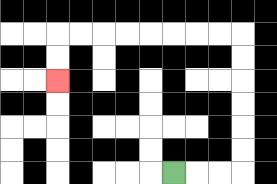{'start': '[7, 7]', 'end': '[2, 3]', 'path_directions': 'R,R,R,U,U,U,U,U,U,L,L,L,L,L,L,L,L,D,D', 'path_coordinates': '[[7, 7], [8, 7], [9, 7], [10, 7], [10, 6], [10, 5], [10, 4], [10, 3], [10, 2], [10, 1], [9, 1], [8, 1], [7, 1], [6, 1], [5, 1], [4, 1], [3, 1], [2, 1], [2, 2], [2, 3]]'}